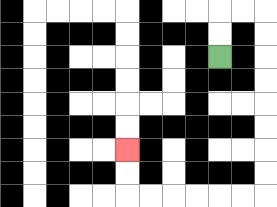{'start': '[9, 2]', 'end': '[5, 6]', 'path_directions': 'U,U,R,R,D,D,D,D,D,D,D,D,L,L,L,L,L,L,U,U', 'path_coordinates': '[[9, 2], [9, 1], [9, 0], [10, 0], [11, 0], [11, 1], [11, 2], [11, 3], [11, 4], [11, 5], [11, 6], [11, 7], [11, 8], [10, 8], [9, 8], [8, 8], [7, 8], [6, 8], [5, 8], [5, 7], [5, 6]]'}